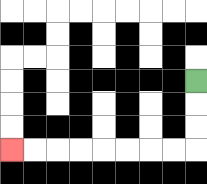{'start': '[8, 3]', 'end': '[0, 6]', 'path_directions': 'D,D,D,L,L,L,L,L,L,L,L', 'path_coordinates': '[[8, 3], [8, 4], [8, 5], [8, 6], [7, 6], [6, 6], [5, 6], [4, 6], [3, 6], [2, 6], [1, 6], [0, 6]]'}